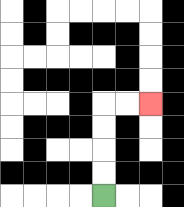{'start': '[4, 8]', 'end': '[6, 4]', 'path_directions': 'U,U,U,U,R,R', 'path_coordinates': '[[4, 8], [4, 7], [4, 6], [4, 5], [4, 4], [5, 4], [6, 4]]'}